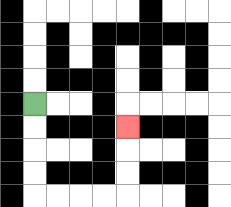{'start': '[1, 4]', 'end': '[5, 5]', 'path_directions': 'D,D,D,D,R,R,R,R,U,U,U', 'path_coordinates': '[[1, 4], [1, 5], [1, 6], [1, 7], [1, 8], [2, 8], [3, 8], [4, 8], [5, 8], [5, 7], [5, 6], [5, 5]]'}